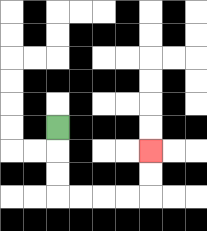{'start': '[2, 5]', 'end': '[6, 6]', 'path_directions': 'D,D,D,R,R,R,R,U,U', 'path_coordinates': '[[2, 5], [2, 6], [2, 7], [2, 8], [3, 8], [4, 8], [5, 8], [6, 8], [6, 7], [6, 6]]'}